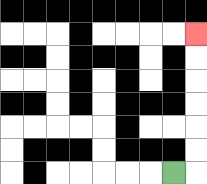{'start': '[7, 7]', 'end': '[8, 1]', 'path_directions': 'R,U,U,U,U,U,U', 'path_coordinates': '[[7, 7], [8, 7], [8, 6], [8, 5], [8, 4], [8, 3], [8, 2], [8, 1]]'}